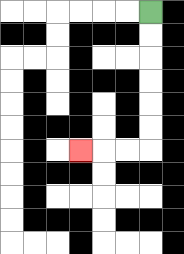{'start': '[6, 0]', 'end': '[3, 6]', 'path_directions': 'D,D,D,D,D,D,L,L,L', 'path_coordinates': '[[6, 0], [6, 1], [6, 2], [6, 3], [6, 4], [6, 5], [6, 6], [5, 6], [4, 6], [3, 6]]'}